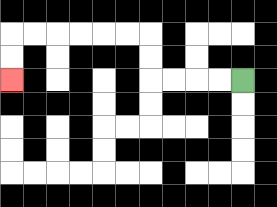{'start': '[10, 3]', 'end': '[0, 3]', 'path_directions': 'L,L,L,L,U,U,L,L,L,L,L,L,D,D', 'path_coordinates': '[[10, 3], [9, 3], [8, 3], [7, 3], [6, 3], [6, 2], [6, 1], [5, 1], [4, 1], [3, 1], [2, 1], [1, 1], [0, 1], [0, 2], [0, 3]]'}